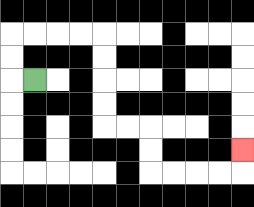{'start': '[1, 3]', 'end': '[10, 6]', 'path_directions': 'L,U,U,R,R,R,R,D,D,D,D,R,R,D,D,R,R,R,R,U', 'path_coordinates': '[[1, 3], [0, 3], [0, 2], [0, 1], [1, 1], [2, 1], [3, 1], [4, 1], [4, 2], [4, 3], [4, 4], [4, 5], [5, 5], [6, 5], [6, 6], [6, 7], [7, 7], [8, 7], [9, 7], [10, 7], [10, 6]]'}